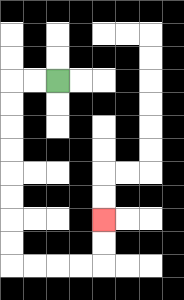{'start': '[2, 3]', 'end': '[4, 9]', 'path_directions': 'L,L,D,D,D,D,D,D,D,D,R,R,R,R,U,U', 'path_coordinates': '[[2, 3], [1, 3], [0, 3], [0, 4], [0, 5], [0, 6], [0, 7], [0, 8], [0, 9], [0, 10], [0, 11], [1, 11], [2, 11], [3, 11], [4, 11], [4, 10], [4, 9]]'}